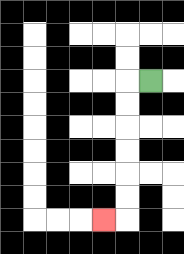{'start': '[6, 3]', 'end': '[4, 9]', 'path_directions': 'L,D,D,D,D,D,D,L', 'path_coordinates': '[[6, 3], [5, 3], [5, 4], [5, 5], [5, 6], [5, 7], [5, 8], [5, 9], [4, 9]]'}